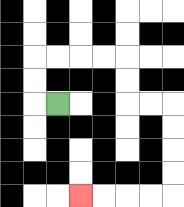{'start': '[2, 4]', 'end': '[3, 8]', 'path_directions': 'L,U,U,R,R,R,R,D,D,R,R,D,D,D,D,L,L,L,L', 'path_coordinates': '[[2, 4], [1, 4], [1, 3], [1, 2], [2, 2], [3, 2], [4, 2], [5, 2], [5, 3], [5, 4], [6, 4], [7, 4], [7, 5], [7, 6], [7, 7], [7, 8], [6, 8], [5, 8], [4, 8], [3, 8]]'}